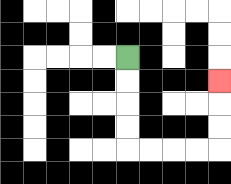{'start': '[5, 2]', 'end': '[9, 3]', 'path_directions': 'D,D,D,D,R,R,R,R,U,U,U', 'path_coordinates': '[[5, 2], [5, 3], [5, 4], [5, 5], [5, 6], [6, 6], [7, 6], [8, 6], [9, 6], [9, 5], [9, 4], [9, 3]]'}